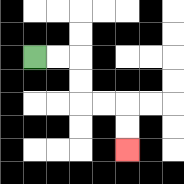{'start': '[1, 2]', 'end': '[5, 6]', 'path_directions': 'R,R,D,D,R,R,D,D', 'path_coordinates': '[[1, 2], [2, 2], [3, 2], [3, 3], [3, 4], [4, 4], [5, 4], [5, 5], [5, 6]]'}